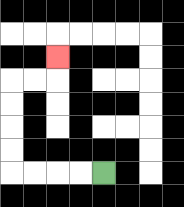{'start': '[4, 7]', 'end': '[2, 2]', 'path_directions': 'L,L,L,L,U,U,U,U,R,R,U', 'path_coordinates': '[[4, 7], [3, 7], [2, 7], [1, 7], [0, 7], [0, 6], [0, 5], [0, 4], [0, 3], [1, 3], [2, 3], [2, 2]]'}